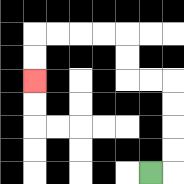{'start': '[6, 7]', 'end': '[1, 3]', 'path_directions': 'R,U,U,U,U,L,L,U,U,L,L,L,L,D,D', 'path_coordinates': '[[6, 7], [7, 7], [7, 6], [7, 5], [7, 4], [7, 3], [6, 3], [5, 3], [5, 2], [5, 1], [4, 1], [3, 1], [2, 1], [1, 1], [1, 2], [1, 3]]'}